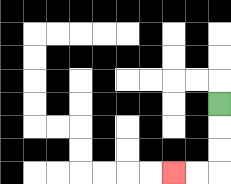{'start': '[9, 4]', 'end': '[7, 7]', 'path_directions': 'D,D,D,L,L', 'path_coordinates': '[[9, 4], [9, 5], [9, 6], [9, 7], [8, 7], [7, 7]]'}